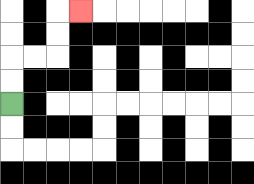{'start': '[0, 4]', 'end': '[3, 0]', 'path_directions': 'U,U,R,R,U,U,R', 'path_coordinates': '[[0, 4], [0, 3], [0, 2], [1, 2], [2, 2], [2, 1], [2, 0], [3, 0]]'}